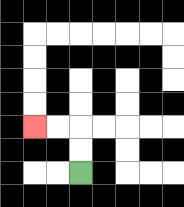{'start': '[3, 7]', 'end': '[1, 5]', 'path_directions': 'U,U,L,L', 'path_coordinates': '[[3, 7], [3, 6], [3, 5], [2, 5], [1, 5]]'}